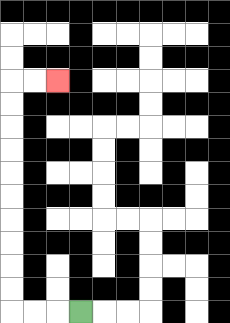{'start': '[3, 13]', 'end': '[2, 3]', 'path_directions': 'L,L,L,U,U,U,U,U,U,U,U,U,U,R,R', 'path_coordinates': '[[3, 13], [2, 13], [1, 13], [0, 13], [0, 12], [0, 11], [0, 10], [0, 9], [0, 8], [0, 7], [0, 6], [0, 5], [0, 4], [0, 3], [1, 3], [2, 3]]'}